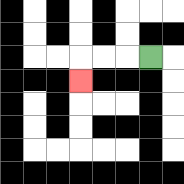{'start': '[6, 2]', 'end': '[3, 3]', 'path_directions': 'L,L,L,D', 'path_coordinates': '[[6, 2], [5, 2], [4, 2], [3, 2], [3, 3]]'}